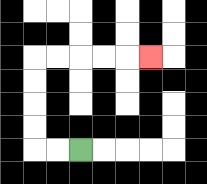{'start': '[3, 6]', 'end': '[6, 2]', 'path_directions': 'L,L,U,U,U,U,R,R,R,R,R', 'path_coordinates': '[[3, 6], [2, 6], [1, 6], [1, 5], [1, 4], [1, 3], [1, 2], [2, 2], [3, 2], [4, 2], [5, 2], [6, 2]]'}